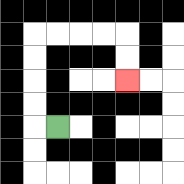{'start': '[2, 5]', 'end': '[5, 3]', 'path_directions': 'L,U,U,U,U,R,R,R,R,D,D', 'path_coordinates': '[[2, 5], [1, 5], [1, 4], [1, 3], [1, 2], [1, 1], [2, 1], [3, 1], [4, 1], [5, 1], [5, 2], [5, 3]]'}